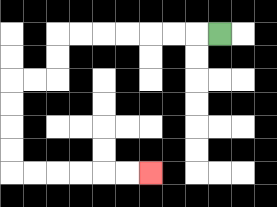{'start': '[9, 1]', 'end': '[6, 7]', 'path_directions': 'L,L,L,L,L,L,L,D,D,L,L,D,D,D,D,R,R,R,R,R,R', 'path_coordinates': '[[9, 1], [8, 1], [7, 1], [6, 1], [5, 1], [4, 1], [3, 1], [2, 1], [2, 2], [2, 3], [1, 3], [0, 3], [0, 4], [0, 5], [0, 6], [0, 7], [1, 7], [2, 7], [3, 7], [4, 7], [5, 7], [6, 7]]'}